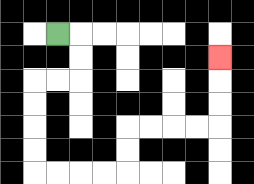{'start': '[2, 1]', 'end': '[9, 2]', 'path_directions': 'R,D,D,L,L,D,D,D,D,R,R,R,R,U,U,R,R,R,R,U,U,U', 'path_coordinates': '[[2, 1], [3, 1], [3, 2], [3, 3], [2, 3], [1, 3], [1, 4], [1, 5], [1, 6], [1, 7], [2, 7], [3, 7], [4, 7], [5, 7], [5, 6], [5, 5], [6, 5], [7, 5], [8, 5], [9, 5], [9, 4], [9, 3], [9, 2]]'}